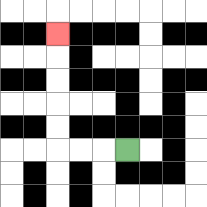{'start': '[5, 6]', 'end': '[2, 1]', 'path_directions': 'L,L,L,U,U,U,U,U', 'path_coordinates': '[[5, 6], [4, 6], [3, 6], [2, 6], [2, 5], [2, 4], [2, 3], [2, 2], [2, 1]]'}